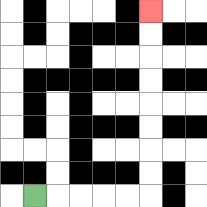{'start': '[1, 8]', 'end': '[6, 0]', 'path_directions': 'R,R,R,R,R,U,U,U,U,U,U,U,U', 'path_coordinates': '[[1, 8], [2, 8], [3, 8], [4, 8], [5, 8], [6, 8], [6, 7], [6, 6], [6, 5], [6, 4], [6, 3], [6, 2], [6, 1], [6, 0]]'}